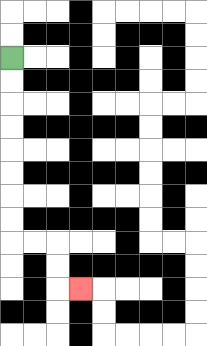{'start': '[0, 2]', 'end': '[3, 12]', 'path_directions': 'D,D,D,D,D,D,D,D,R,R,D,D,R', 'path_coordinates': '[[0, 2], [0, 3], [0, 4], [0, 5], [0, 6], [0, 7], [0, 8], [0, 9], [0, 10], [1, 10], [2, 10], [2, 11], [2, 12], [3, 12]]'}